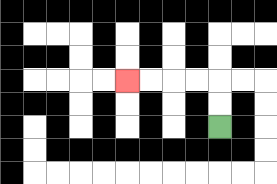{'start': '[9, 5]', 'end': '[5, 3]', 'path_directions': 'U,U,L,L,L,L', 'path_coordinates': '[[9, 5], [9, 4], [9, 3], [8, 3], [7, 3], [6, 3], [5, 3]]'}